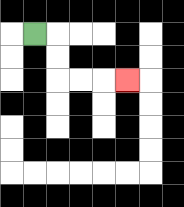{'start': '[1, 1]', 'end': '[5, 3]', 'path_directions': 'R,D,D,R,R,R', 'path_coordinates': '[[1, 1], [2, 1], [2, 2], [2, 3], [3, 3], [4, 3], [5, 3]]'}